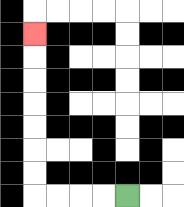{'start': '[5, 8]', 'end': '[1, 1]', 'path_directions': 'L,L,L,L,U,U,U,U,U,U,U', 'path_coordinates': '[[5, 8], [4, 8], [3, 8], [2, 8], [1, 8], [1, 7], [1, 6], [1, 5], [1, 4], [1, 3], [1, 2], [1, 1]]'}